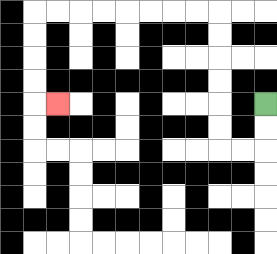{'start': '[11, 4]', 'end': '[2, 4]', 'path_directions': 'D,D,L,L,U,U,U,U,U,U,L,L,L,L,L,L,L,L,D,D,D,D,R', 'path_coordinates': '[[11, 4], [11, 5], [11, 6], [10, 6], [9, 6], [9, 5], [9, 4], [9, 3], [9, 2], [9, 1], [9, 0], [8, 0], [7, 0], [6, 0], [5, 0], [4, 0], [3, 0], [2, 0], [1, 0], [1, 1], [1, 2], [1, 3], [1, 4], [2, 4]]'}